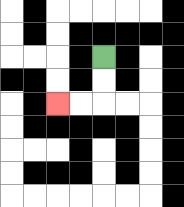{'start': '[4, 2]', 'end': '[2, 4]', 'path_directions': 'D,D,L,L', 'path_coordinates': '[[4, 2], [4, 3], [4, 4], [3, 4], [2, 4]]'}